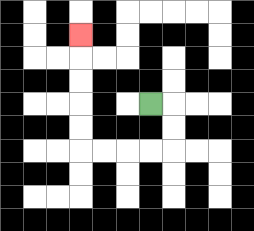{'start': '[6, 4]', 'end': '[3, 1]', 'path_directions': 'R,D,D,L,L,L,L,U,U,U,U,U', 'path_coordinates': '[[6, 4], [7, 4], [7, 5], [7, 6], [6, 6], [5, 6], [4, 6], [3, 6], [3, 5], [3, 4], [3, 3], [3, 2], [3, 1]]'}